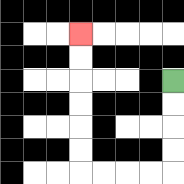{'start': '[7, 3]', 'end': '[3, 1]', 'path_directions': 'D,D,D,D,L,L,L,L,U,U,U,U,U,U', 'path_coordinates': '[[7, 3], [7, 4], [7, 5], [7, 6], [7, 7], [6, 7], [5, 7], [4, 7], [3, 7], [3, 6], [3, 5], [3, 4], [3, 3], [3, 2], [3, 1]]'}